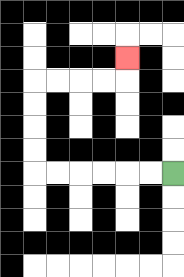{'start': '[7, 7]', 'end': '[5, 2]', 'path_directions': 'L,L,L,L,L,L,U,U,U,U,R,R,R,R,U', 'path_coordinates': '[[7, 7], [6, 7], [5, 7], [4, 7], [3, 7], [2, 7], [1, 7], [1, 6], [1, 5], [1, 4], [1, 3], [2, 3], [3, 3], [4, 3], [5, 3], [5, 2]]'}